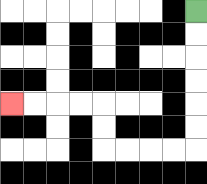{'start': '[8, 0]', 'end': '[0, 4]', 'path_directions': 'D,D,D,D,D,D,L,L,L,L,U,U,L,L,L,L', 'path_coordinates': '[[8, 0], [8, 1], [8, 2], [8, 3], [8, 4], [8, 5], [8, 6], [7, 6], [6, 6], [5, 6], [4, 6], [4, 5], [4, 4], [3, 4], [2, 4], [1, 4], [0, 4]]'}